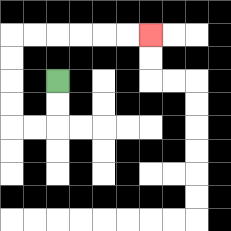{'start': '[2, 3]', 'end': '[6, 1]', 'path_directions': 'D,D,L,L,U,U,U,U,R,R,R,R,R,R', 'path_coordinates': '[[2, 3], [2, 4], [2, 5], [1, 5], [0, 5], [0, 4], [0, 3], [0, 2], [0, 1], [1, 1], [2, 1], [3, 1], [4, 1], [5, 1], [6, 1]]'}